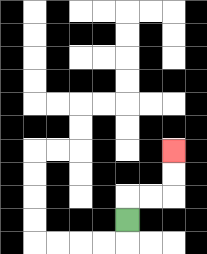{'start': '[5, 9]', 'end': '[7, 6]', 'path_directions': 'U,R,R,U,U', 'path_coordinates': '[[5, 9], [5, 8], [6, 8], [7, 8], [7, 7], [7, 6]]'}